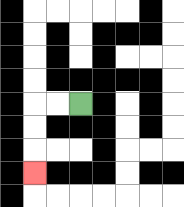{'start': '[3, 4]', 'end': '[1, 7]', 'path_directions': 'L,L,D,D,D', 'path_coordinates': '[[3, 4], [2, 4], [1, 4], [1, 5], [1, 6], [1, 7]]'}